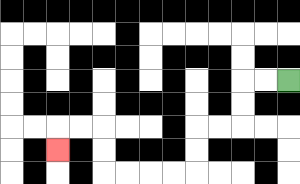{'start': '[12, 3]', 'end': '[2, 6]', 'path_directions': 'L,L,D,D,L,L,D,D,L,L,L,L,U,U,L,L,D', 'path_coordinates': '[[12, 3], [11, 3], [10, 3], [10, 4], [10, 5], [9, 5], [8, 5], [8, 6], [8, 7], [7, 7], [6, 7], [5, 7], [4, 7], [4, 6], [4, 5], [3, 5], [2, 5], [2, 6]]'}